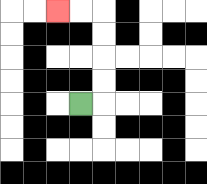{'start': '[3, 4]', 'end': '[2, 0]', 'path_directions': 'R,U,U,U,U,L,L', 'path_coordinates': '[[3, 4], [4, 4], [4, 3], [4, 2], [4, 1], [4, 0], [3, 0], [2, 0]]'}